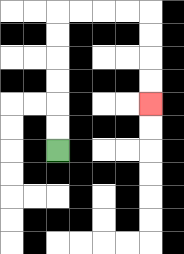{'start': '[2, 6]', 'end': '[6, 4]', 'path_directions': 'U,U,U,U,U,U,R,R,R,R,D,D,D,D', 'path_coordinates': '[[2, 6], [2, 5], [2, 4], [2, 3], [2, 2], [2, 1], [2, 0], [3, 0], [4, 0], [5, 0], [6, 0], [6, 1], [6, 2], [6, 3], [6, 4]]'}